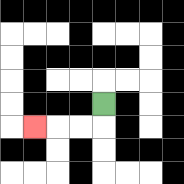{'start': '[4, 4]', 'end': '[1, 5]', 'path_directions': 'D,L,L,L', 'path_coordinates': '[[4, 4], [4, 5], [3, 5], [2, 5], [1, 5]]'}